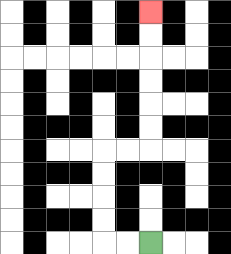{'start': '[6, 10]', 'end': '[6, 0]', 'path_directions': 'L,L,U,U,U,U,R,R,U,U,U,U,U,U', 'path_coordinates': '[[6, 10], [5, 10], [4, 10], [4, 9], [4, 8], [4, 7], [4, 6], [5, 6], [6, 6], [6, 5], [6, 4], [6, 3], [6, 2], [6, 1], [6, 0]]'}